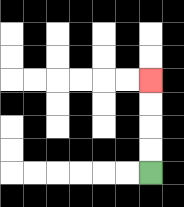{'start': '[6, 7]', 'end': '[6, 3]', 'path_directions': 'U,U,U,U', 'path_coordinates': '[[6, 7], [6, 6], [6, 5], [6, 4], [6, 3]]'}